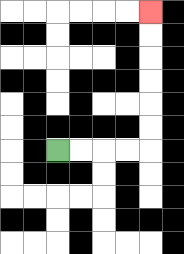{'start': '[2, 6]', 'end': '[6, 0]', 'path_directions': 'R,R,R,R,U,U,U,U,U,U', 'path_coordinates': '[[2, 6], [3, 6], [4, 6], [5, 6], [6, 6], [6, 5], [6, 4], [6, 3], [6, 2], [6, 1], [6, 0]]'}